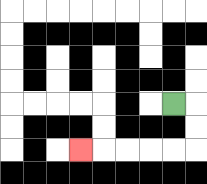{'start': '[7, 4]', 'end': '[3, 6]', 'path_directions': 'R,D,D,L,L,L,L,L', 'path_coordinates': '[[7, 4], [8, 4], [8, 5], [8, 6], [7, 6], [6, 6], [5, 6], [4, 6], [3, 6]]'}